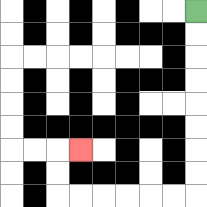{'start': '[8, 0]', 'end': '[3, 6]', 'path_directions': 'D,D,D,D,D,D,D,D,L,L,L,L,L,L,U,U,R', 'path_coordinates': '[[8, 0], [8, 1], [8, 2], [8, 3], [8, 4], [8, 5], [8, 6], [8, 7], [8, 8], [7, 8], [6, 8], [5, 8], [4, 8], [3, 8], [2, 8], [2, 7], [2, 6], [3, 6]]'}